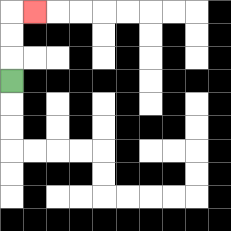{'start': '[0, 3]', 'end': '[1, 0]', 'path_directions': 'U,U,U,R', 'path_coordinates': '[[0, 3], [0, 2], [0, 1], [0, 0], [1, 0]]'}